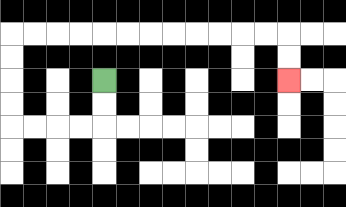{'start': '[4, 3]', 'end': '[12, 3]', 'path_directions': 'D,D,L,L,L,L,U,U,U,U,R,R,R,R,R,R,R,R,R,R,R,R,D,D', 'path_coordinates': '[[4, 3], [4, 4], [4, 5], [3, 5], [2, 5], [1, 5], [0, 5], [0, 4], [0, 3], [0, 2], [0, 1], [1, 1], [2, 1], [3, 1], [4, 1], [5, 1], [6, 1], [7, 1], [8, 1], [9, 1], [10, 1], [11, 1], [12, 1], [12, 2], [12, 3]]'}